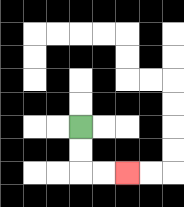{'start': '[3, 5]', 'end': '[5, 7]', 'path_directions': 'D,D,R,R', 'path_coordinates': '[[3, 5], [3, 6], [3, 7], [4, 7], [5, 7]]'}